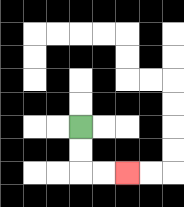{'start': '[3, 5]', 'end': '[5, 7]', 'path_directions': 'D,D,R,R', 'path_coordinates': '[[3, 5], [3, 6], [3, 7], [4, 7], [5, 7]]'}